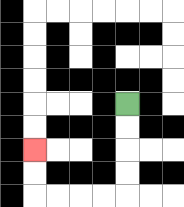{'start': '[5, 4]', 'end': '[1, 6]', 'path_directions': 'D,D,D,D,L,L,L,L,U,U', 'path_coordinates': '[[5, 4], [5, 5], [5, 6], [5, 7], [5, 8], [4, 8], [3, 8], [2, 8], [1, 8], [1, 7], [1, 6]]'}